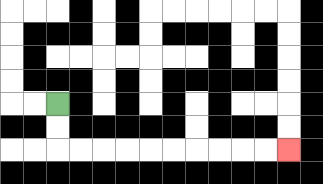{'start': '[2, 4]', 'end': '[12, 6]', 'path_directions': 'D,D,R,R,R,R,R,R,R,R,R,R', 'path_coordinates': '[[2, 4], [2, 5], [2, 6], [3, 6], [4, 6], [5, 6], [6, 6], [7, 6], [8, 6], [9, 6], [10, 6], [11, 6], [12, 6]]'}